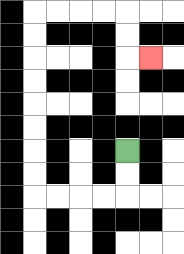{'start': '[5, 6]', 'end': '[6, 2]', 'path_directions': 'D,D,L,L,L,L,U,U,U,U,U,U,U,U,R,R,R,R,D,D,R', 'path_coordinates': '[[5, 6], [5, 7], [5, 8], [4, 8], [3, 8], [2, 8], [1, 8], [1, 7], [1, 6], [1, 5], [1, 4], [1, 3], [1, 2], [1, 1], [1, 0], [2, 0], [3, 0], [4, 0], [5, 0], [5, 1], [5, 2], [6, 2]]'}